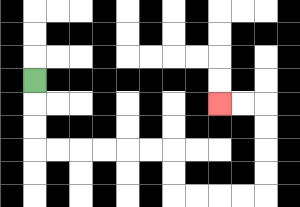{'start': '[1, 3]', 'end': '[9, 4]', 'path_directions': 'D,D,D,R,R,R,R,R,R,D,D,R,R,R,R,U,U,U,U,L,L', 'path_coordinates': '[[1, 3], [1, 4], [1, 5], [1, 6], [2, 6], [3, 6], [4, 6], [5, 6], [6, 6], [7, 6], [7, 7], [7, 8], [8, 8], [9, 8], [10, 8], [11, 8], [11, 7], [11, 6], [11, 5], [11, 4], [10, 4], [9, 4]]'}